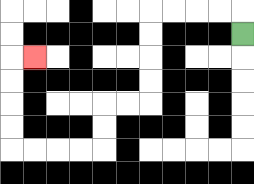{'start': '[10, 1]', 'end': '[1, 2]', 'path_directions': 'U,L,L,L,L,D,D,D,D,L,L,D,D,L,L,L,L,U,U,U,U,R', 'path_coordinates': '[[10, 1], [10, 0], [9, 0], [8, 0], [7, 0], [6, 0], [6, 1], [6, 2], [6, 3], [6, 4], [5, 4], [4, 4], [4, 5], [4, 6], [3, 6], [2, 6], [1, 6], [0, 6], [0, 5], [0, 4], [0, 3], [0, 2], [1, 2]]'}